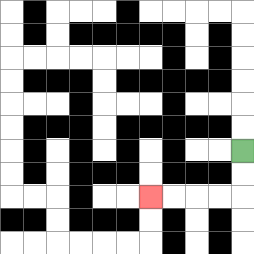{'start': '[10, 6]', 'end': '[6, 8]', 'path_directions': 'D,D,L,L,L,L', 'path_coordinates': '[[10, 6], [10, 7], [10, 8], [9, 8], [8, 8], [7, 8], [6, 8]]'}